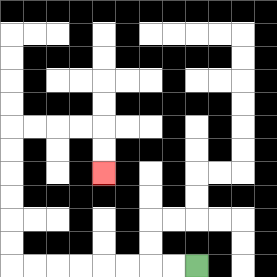{'start': '[8, 11]', 'end': '[4, 7]', 'path_directions': 'L,L,L,L,L,L,L,L,U,U,U,U,U,U,R,R,R,R,D,D', 'path_coordinates': '[[8, 11], [7, 11], [6, 11], [5, 11], [4, 11], [3, 11], [2, 11], [1, 11], [0, 11], [0, 10], [0, 9], [0, 8], [0, 7], [0, 6], [0, 5], [1, 5], [2, 5], [3, 5], [4, 5], [4, 6], [4, 7]]'}